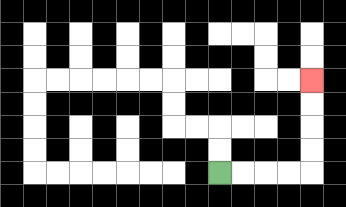{'start': '[9, 7]', 'end': '[13, 3]', 'path_directions': 'R,R,R,R,U,U,U,U', 'path_coordinates': '[[9, 7], [10, 7], [11, 7], [12, 7], [13, 7], [13, 6], [13, 5], [13, 4], [13, 3]]'}